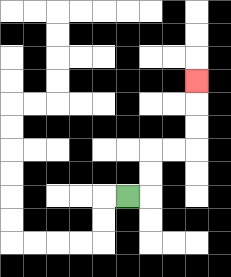{'start': '[5, 8]', 'end': '[8, 3]', 'path_directions': 'R,U,U,R,R,U,U,U', 'path_coordinates': '[[5, 8], [6, 8], [6, 7], [6, 6], [7, 6], [8, 6], [8, 5], [8, 4], [8, 3]]'}